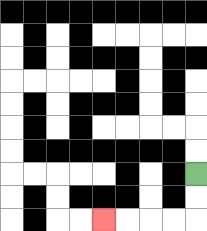{'start': '[8, 7]', 'end': '[4, 9]', 'path_directions': 'D,D,L,L,L,L', 'path_coordinates': '[[8, 7], [8, 8], [8, 9], [7, 9], [6, 9], [5, 9], [4, 9]]'}